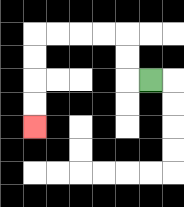{'start': '[6, 3]', 'end': '[1, 5]', 'path_directions': 'L,U,U,L,L,L,L,D,D,D,D', 'path_coordinates': '[[6, 3], [5, 3], [5, 2], [5, 1], [4, 1], [3, 1], [2, 1], [1, 1], [1, 2], [1, 3], [1, 4], [1, 5]]'}